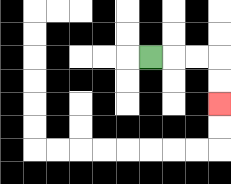{'start': '[6, 2]', 'end': '[9, 4]', 'path_directions': 'R,R,R,D,D', 'path_coordinates': '[[6, 2], [7, 2], [8, 2], [9, 2], [9, 3], [9, 4]]'}